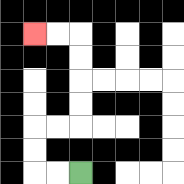{'start': '[3, 7]', 'end': '[1, 1]', 'path_directions': 'L,L,U,U,R,R,U,U,U,U,L,L', 'path_coordinates': '[[3, 7], [2, 7], [1, 7], [1, 6], [1, 5], [2, 5], [3, 5], [3, 4], [3, 3], [3, 2], [3, 1], [2, 1], [1, 1]]'}